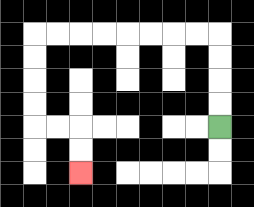{'start': '[9, 5]', 'end': '[3, 7]', 'path_directions': 'U,U,U,U,L,L,L,L,L,L,L,L,D,D,D,D,R,R,D,D', 'path_coordinates': '[[9, 5], [9, 4], [9, 3], [9, 2], [9, 1], [8, 1], [7, 1], [6, 1], [5, 1], [4, 1], [3, 1], [2, 1], [1, 1], [1, 2], [1, 3], [1, 4], [1, 5], [2, 5], [3, 5], [3, 6], [3, 7]]'}